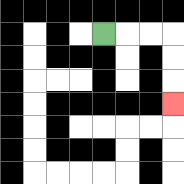{'start': '[4, 1]', 'end': '[7, 4]', 'path_directions': 'R,R,R,D,D,D', 'path_coordinates': '[[4, 1], [5, 1], [6, 1], [7, 1], [7, 2], [7, 3], [7, 4]]'}